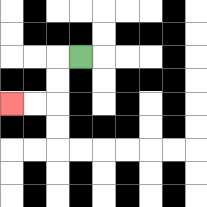{'start': '[3, 2]', 'end': '[0, 4]', 'path_directions': 'L,D,D,L,L', 'path_coordinates': '[[3, 2], [2, 2], [2, 3], [2, 4], [1, 4], [0, 4]]'}